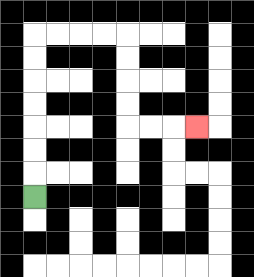{'start': '[1, 8]', 'end': '[8, 5]', 'path_directions': 'U,U,U,U,U,U,U,R,R,R,R,D,D,D,D,R,R,R', 'path_coordinates': '[[1, 8], [1, 7], [1, 6], [1, 5], [1, 4], [1, 3], [1, 2], [1, 1], [2, 1], [3, 1], [4, 1], [5, 1], [5, 2], [5, 3], [5, 4], [5, 5], [6, 5], [7, 5], [8, 5]]'}